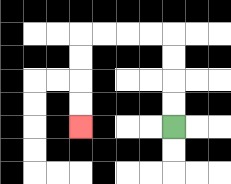{'start': '[7, 5]', 'end': '[3, 5]', 'path_directions': 'U,U,U,U,L,L,L,L,D,D,D,D', 'path_coordinates': '[[7, 5], [7, 4], [7, 3], [7, 2], [7, 1], [6, 1], [5, 1], [4, 1], [3, 1], [3, 2], [3, 3], [3, 4], [3, 5]]'}